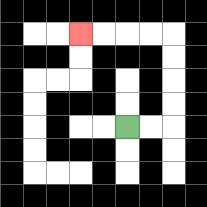{'start': '[5, 5]', 'end': '[3, 1]', 'path_directions': 'R,R,U,U,U,U,L,L,L,L', 'path_coordinates': '[[5, 5], [6, 5], [7, 5], [7, 4], [7, 3], [7, 2], [7, 1], [6, 1], [5, 1], [4, 1], [3, 1]]'}